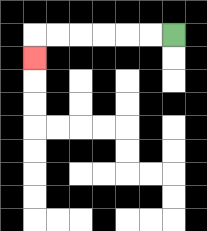{'start': '[7, 1]', 'end': '[1, 2]', 'path_directions': 'L,L,L,L,L,L,D', 'path_coordinates': '[[7, 1], [6, 1], [5, 1], [4, 1], [3, 1], [2, 1], [1, 1], [1, 2]]'}